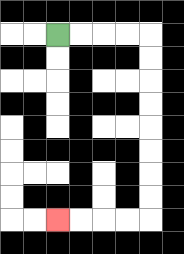{'start': '[2, 1]', 'end': '[2, 9]', 'path_directions': 'R,R,R,R,D,D,D,D,D,D,D,D,L,L,L,L', 'path_coordinates': '[[2, 1], [3, 1], [4, 1], [5, 1], [6, 1], [6, 2], [6, 3], [6, 4], [6, 5], [6, 6], [6, 7], [6, 8], [6, 9], [5, 9], [4, 9], [3, 9], [2, 9]]'}